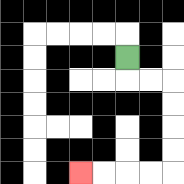{'start': '[5, 2]', 'end': '[3, 7]', 'path_directions': 'D,R,R,D,D,D,D,L,L,L,L', 'path_coordinates': '[[5, 2], [5, 3], [6, 3], [7, 3], [7, 4], [7, 5], [7, 6], [7, 7], [6, 7], [5, 7], [4, 7], [3, 7]]'}